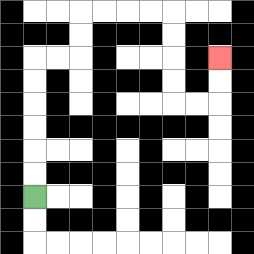{'start': '[1, 8]', 'end': '[9, 2]', 'path_directions': 'U,U,U,U,U,U,R,R,U,U,R,R,R,R,D,D,D,D,R,R,U,U', 'path_coordinates': '[[1, 8], [1, 7], [1, 6], [1, 5], [1, 4], [1, 3], [1, 2], [2, 2], [3, 2], [3, 1], [3, 0], [4, 0], [5, 0], [6, 0], [7, 0], [7, 1], [7, 2], [7, 3], [7, 4], [8, 4], [9, 4], [9, 3], [9, 2]]'}